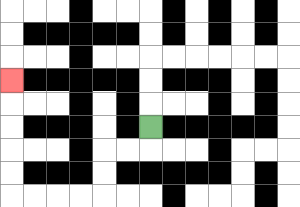{'start': '[6, 5]', 'end': '[0, 3]', 'path_directions': 'D,L,L,D,D,L,L,L,L,U,U,U,U,U', 'path_coordinates': '[[6, 5], [6, 6], [5, 6], [4, 6], [4, 7], [4, 8], [3, 8], [2, 8], [1, 8], [0, 8], [0, 7], [0, 6], [0, 5], [0, 4], [0, 3]]'}